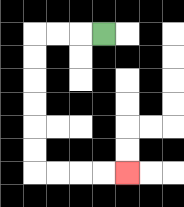{'start': '[4, 1]', 'end': '[5, 7]', 'path_directions': 'L,L,L,D,D,D,D,D,D,R,R,R,R', 'path_coordinates': '[[4, 1], [3, 1], [2, 1], [1, 1], [1, 2], [1, 3], [1, 4], [1, 5], [1, 6], [1, 7], [2, 7], [3, 7], [4, 7], [5, 7]]'}